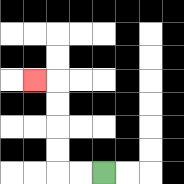{'start': '[4, 7]', 'end': '[1, 3]', 'path_directions': 'L,L,U,U,U,U,L', 'path_coordinates': '[[4, 7], [3, 7], [2, 7], [2, 6], [2, 5], [2, 4], [2, 3], [1, 3]]'}